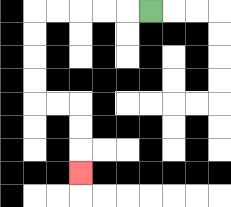{'start': '[6, 0]', 'end': '[3, 7]', 'path_directions': 'L,L,L,L,L,D,D,D,D,R,R,D,D,D', 'path_coordinates': '[[6, 0], [5, 0], [4, 0], [3, 0], [2, 0], [1, 0], [1, 1], [1, 2], [1, 3], [1, 4], [2, 4], [3, 4], [3, 5], [3, 6], [3, 7]]'}